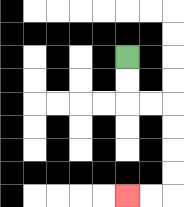{'start': '[5, 2]', 'end': '[5, 8]', 'path_directions': 'D,D,R,R,D,D,D,D,L,L', 'path_coordinates': '[[5, 2], [5, 3], [5, 4], [6, 4], [7, 4], [7, 5], [7, 6], [7, 7], [7, 8], [6, 8], [5, 8]]'}